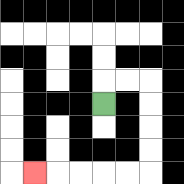{'start': '[4, 4]', 'end': '[1, 7]', 'path_directions': 'U,R,R,D,D,D,D,L,L,L,L,L', 'path_coordinates': '[[4, 4], [4, 3], [5, 3], [6, 3], [6, 4], [6, 5], [6, 6], [6, 7], [5, 7], [4, 7], [3, 7], [2, 7], [1, 7]]'}